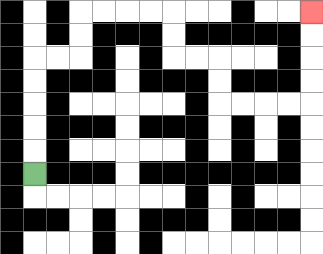{'start': '[1, 7]', 'end': '[13, 0]', 'path_directions': 'U,U,U,U,U,R,R,U,U,R,R,R,R,D,D,R,R,D,D,R,R,R,R,U,U,U,U', 'path_coordinates': '[[1, 7], [1, 6], [1, 5], [1, 4], [1, 3], [1, 2], [2, 2], [3, 2], [3, 1], [3, 0], [4, 0], [5, 0], [6, 0], [7, 0], [7, 1], [7, 2], [8, 2], [9, 2], [9, 3], [9, 4], [10, 4], [11, 4], [12, 4], [13, 4], [13, 3], [13, 2], [13, 1], [13, 0]]'}